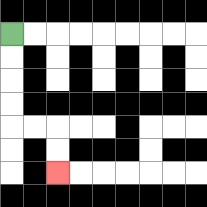{'start': '[0, 1]', 'end': '[2, 7]', 'path_directions': 'D,D,D,D,R,R,D,D', 'path_coordinates': '[[0, 1], [0, 2], [0, 3], [0, 4], [0, 5], [1, 5], [2, 5], [2, 6], [2, 7]]'}